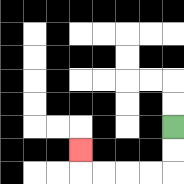{'start': '[7, 5]', 'end': '[3, 6]', 'path_directions': 'D,D,L,L,L,L,U', 'path_coordinates': '[[7, 5], [7, 6], [7, 7], [6, 7], [5, 7], [4, 7], [3, 7], [3, 6]]'}